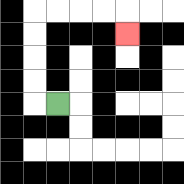{'start': '[2, 4]', 'end': '[5, 1]', 'path_directions': 'L,U,U,U,U,R,R,R,R,D', 'path_coordinates': '[[2, 4], [1, 4], [1, 3], [1, 2], [1, 1], [1, 0], [2, 0], [3, 0], [4, 0], [5, 0], [5, 1]]'}